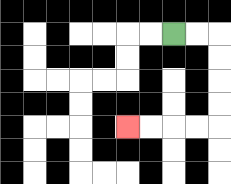{'start': '[7, 1]', 'end': '[5, 5]', 'path_directions': 'R,R,D,D,D,D,L,L,L,L', 'path_coordinates': '[[7, 1], [8, 1], [9, 1], [9, 2], [9, 3], [9, 4], [9, 5], [8, 5], [7, 5], [6, 5], [5, 5]]'}